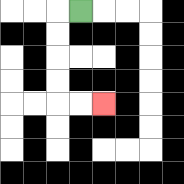{'start': '[3, 0]', 'end': '[4, 4]', 'path_directions': 'L,D,D,D,D,R,R', 'path_coordinates': '[[3, 0], [2, 0], [2, 1], [2, 2], [2, 3], [2, 4], [3, 4], [4, 4]]'}